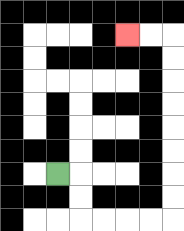{'start': '[2, 7]', 'end': '[5, 1]', 'path_directions': 'R,D,D,R,R,R,R,U,U,U,U,U,U,U,U,L,L', 'path_coordinates': '[[2, 7], [3, 7], [3, 8], [3, 9], [4, 9], [5, 9], [6, 9], [7, 9], [7, 8], [7, 7], [7, 6], [7, 5], [7, 4], [7, 3], [7, 2], [7, 1], [6, 1], [5, 1]]'}